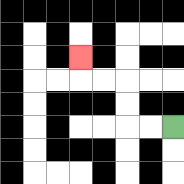{'start': '[7, 5]', 'end': '[3, 2]', 'path_directions': 'L,L,U,U,L,L,U', 'path_coordinates': '[[7, 5], [6, 5], [5, 5], [5, 4], [5, 3], [4, 3], [3, 3], [3, 2]]'}